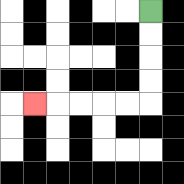{'start': '[6, 0]', 'end': '[1, 4]', 'path_directions': 'D,D,D,D,L,L,L,L,L', 'path_coordinates': '[[6, 0], [6, 1], [6, 2], [6, 3], [6, 4], [5, 4], [4, 4], [3, 4], [2, 4], [1, 4]]'}